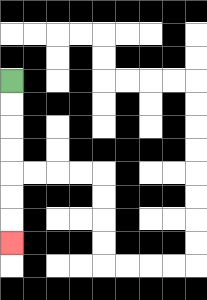{'start': '[0, 3]', 'end': '[0, 10]', 'path_directions': 'D,D,D,D,D,D,D', 'path_coordinates': '[[0, 3], [0, 4], [0, 5], [0, 6], [0, 7], [0, 8], [0, 9], [0, 10]]'}